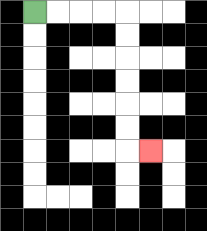{'start': '[1, 0]', 'end': '[6, 6]', 'path_directions': 'R,R,R,R,D,D,D,D,D,D,R', 'path_coordinates': '[[1, 0], [2, 0], [3, 0], [4, 0], [5, 0], [5, 1], [5, 2], [5, 3], [5, 4], [5, 5], [5, 6], [6, 6]]'}